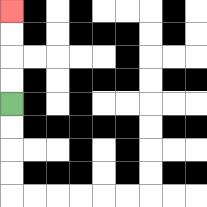{'start': '[0, 4]', 'end': '[0, 0]', 'path_directions': 'U,U,U,U', 'path_coordinates': '[[0, 4], [0, 3], [0, 2], [0, 1], [0, 0]]'}